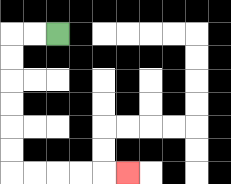{'start': '[2, 1]', 'end': '[5, 7]', 'path_directions': 'L,L,D,D,D,D,D,D,R,R,R,R,R', 'path_coordinates': '[[2, 1], [1, 1], [0, 1], [0, 2], [0, 3], [0, 4], [0, 5], [0, 6], [0, 7], [1, 7], [2, 7], [3, 7], [4, 7], [5, 7]]'}